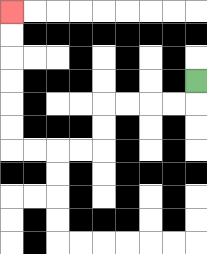{'start': '[8, 3]', 'end': '[0, 0]', 'path_directions': 'D,L,L,L,L,D,D,L,L,L,L,U,U,U,U,U,U', 'path_coordinates': '[[8, 3], [8, 4], [7, 4], [6, 4], [5, 4], [4, 4], [4, 5], [4, 6], [3, 6], [2, 6], [1, 6], [0, 6], [0, 5], [0, 4], [0, 3], [0, 2], [0, 1], [0, 0]]'}